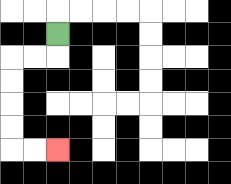{'start': '[2, 1]', 'end': '[2, 6]', 'path_directions': 'D,L,L,D,D,D,D,R,R', 'path_coordinates': '[[2, 1], [2, 2], [1, 2], [0, 2], [0, 3], [0, 4], [0, 5], [0, 6], [1, 6], [2, 6]]'}